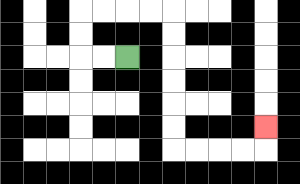{'start': '[5, 2]', 'end': '[11, 5]', 'path_directions': 'L,L,U,U,R,R,R,R,D,D,D,D,D,D,R,R,R,R,U', 'path_coordinates': '[[5, 2], [4, 2], [3, 2], [3, 1], [3, 0], [4, 0], [5, 0], [6, 0], [7, 0], [7, 1], [7, 2], [7, 3], [7, 4], [7, 5], [7, 6], [8, 6], [9, 6], [10, 6], [11, 6], [11, 5]]'}